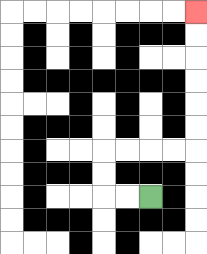{'start': '[6, 8]', 'end': '[8, 0]', 'path_directions': 'L,L,U,U,R,R,R,R,U,U,U,U,U,U', 'path_coordinates': '[[6, 8], [5, 8], [4, 8], [4, 7], [4, 6], [5, 6], [6, 6], [7, 6], [8, 6], [8, 5], [8, 4], [8, 3], [8, 2], [8, 1], [8, 0]]'}